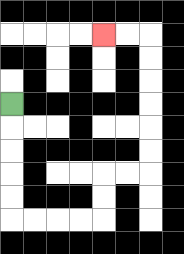{'start': '[0, 4]', 'end': '[4, 1]', 'path_directions': 'D,D,D,D,D,R,R,R,R,U,U,R,R,U,U,U,U,U,U,L,L', 'path_coordinates': '[[0, 4], [0, 5], [0, 6], [0, 7], [0, 8], [0, 9], [1, 9], [2, 9], [3, 9], [4, 9], [4, 8], [4, 7], [5, 7], [6, 7], [6, 6], [6, 5], [6, 4], [6, 3], [6, 2], [6, 1], [5, 1], [4, 1]]'}